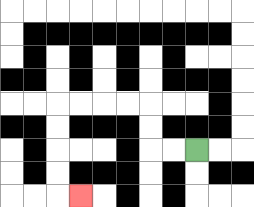{'start': '[8, 6]', 'end': '[3, 8]', 'path_directions': 'L,L,U,U,L,L,L,L,D,D,D,D,R', 'path_coordinates': '[[8, 6], [7, 6], [6, 6], [6, 5], [6, 4], [5, 4], [4, 4], [3, 4], [2, 4], [2, 5], [2, 6], [2, 7], [2, 8], [3, 8]]'}